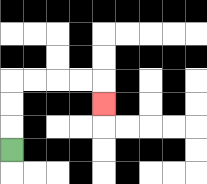{'start': '[0, 6]', 'end': '[4, 4]', 'path_directions': 'U,U,U,R,R,R,R,D', 'path_coordinates': '[[0, 6], [0, 5], [0, 4], [0, 3], [1, 3], [2, 3], [3, 3], [4, 3], [4, 4]]'}